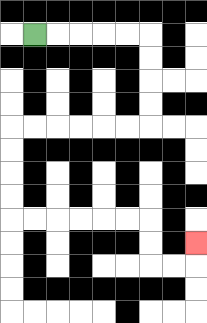{'start': '[1, 1]', 'end': '[8, 10]', 'path_directions': 'R,R,R,R,R,D,D,D,D,L,L,L,L,L,L,D,D,D,D,R,R,R,R,R,R,D,D,R,R,U', 'path_coordinates': '[[1, 1], [2, 1], [3, 1], [4, 1], [5, 1], [6, 1], [6, 2], [6, 3], [6, 4], [6, 5], [5, 5], [4, 5], [3, 5], [2, 5], [1, 5], [0, 5], [0, 6], [0, 7], [0, 8], [0, 9], [1, 9], [2, 9], [3, 9], [4, 9], [5, 9], [6, 9], [6, 10], [6, 11], [7, 11], [8, 11], [8, 10]]'}